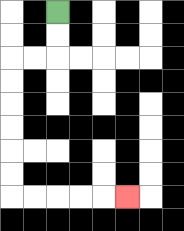{'start': '[2, 0]', 'end': '[5, 8]', 'path_directions': 'D,D,L,L,D,D,D,D,D,D,R,R,R,R,R', 'path_coordinates': '[[2, 0], [2, 1], [2, 2], [1, 2], [0, 2], [0, 3], [0, 4], [0, 5], [0, 6], [0, 7], [0, 8], [1, 8], [2, 8], [3, 8], [4, 8], [5, 8]]'}